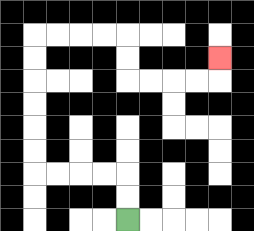{'start': '[5, 9]', 'end': '[9, 2]', 'path_directions': 'U,U,L,L,L,L,U,U,U,U,U,U,R,R,R,R,D,D,R,R,R,R,U', 'path_coordinates': '[[5, 9], [5, 8], [5, 7], [4, 7], [3, 7], [2, 7], [1, 7], [1, 6], [1, 5], [1, 4], [1, 3], [1, 2], [1, 1], [2, 1], [3, 1], [4, 1], [5, 1], [5, 2], [5, 3], [6, 3], [7, 3], [8, 3], [9, 3], [9, 2]]'}